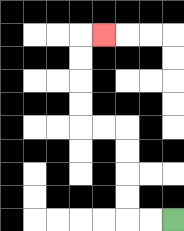{'start': '[7, 9]', 'end': '[4, 1]', 'path_directions': 'L,L,U,U,U,U,L,L,U,U,U,U,R', 'path_coordinates': '[[7, 9], [6, 9], [5, 9], [5, 8], [5, 7], [5, 6], [5, 5], [4, 5], [3, 5], [3, 4], [3, 3], [3, 2], [3, 1], [4, 1]]'}